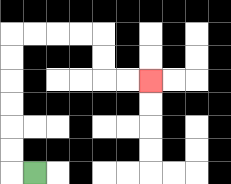{'start': '[1, 7]', 'end': '[6, 3]', 'path_directions': 'L,U,U,U,U,U,U,R,R,R,R,D,D,R,R', 'path_coordinates': '[[1, 7], [0, 7], [0, 6], [0, 5], [0, 4], [0, 3], [0, 2], [0, 1], [1, 1], [2, 1], [3, 1], [4, 1], [4, 2], [4, 3], [5, 3], [6, 3]]'}